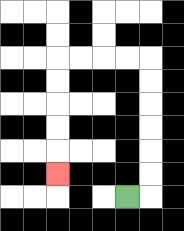{'start': '[5, 8]', 'end': '[2, 7]', 'path_directions': 'R,U,U,U,U,U,U,L,L,L,L,D,D,D,D,D', 'path_coordinates': '[[5, 8], [6, 8], [6, 7], [6, 6], [6, 5], [6, 4], [6, 3], [6, 2], [5, 2], [4, 2], [3, 2], [2, 2], [2, 3], [2, 4], [2, 5], [2, 6], [2, 7]]'}